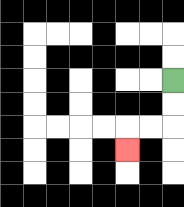{'start': '[7, 3]', 'end': '[5, 6]', 'path_directions': 'D,D,L,L,D', 'path_coordinates': '[[7, 3], [7, 4], [7, 5], [6, 5], [5, 5], [5, 6]]'}